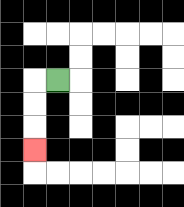{'start': '[2, 3]', 'end': '[1, 6]', 'path_directions': 'L,D,D,D', 'path_coordinates': '[[2, 3], [1, 3], [1, 4], [1, 5], [1, 6]]'}